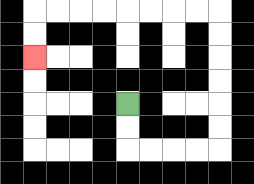{'start': '[5, 4]', 'end': '[1, 2]', 'path_directions': 'D,D,R,R,R,R,U,U,U,U,U,U,L,L,L,L,L,L,L,L,D,D', 'path_coordinates': '[[5, 4], [5, 5], [5, 6], [6, 6], [7, 6], [8, 6], [9, 6], [9, 5], [9, 4], [9, 3], [9, 2], [9, 1], [9, 0], [8, 0], [7, 0], [6, 0], [5, 0], [4, 0], [3, 0], [2, 0], [1, 0], [1, 1], [1, 2]]'}